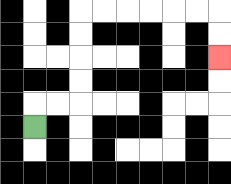{'start': '[1, 5]', 'end': '[9, 2]', 'path_directions': 'U,R,R,U,U,U,U,R,R,R,R,R,R,D,D', 'path_coordinates': '[[1, 5], [1, 4], [2, 4], [3, 4], [3, 3], [3, 2], [3, 1], [3, 0], [4, 0], [5, 0], [6, 0], [7, 0], [8, 0], [9, 0], [9, 1], [9, 2]]'}